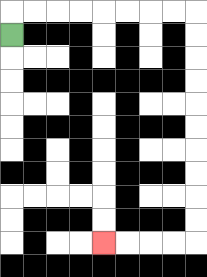{'start': '[0, 1]', 'end': '[4, 10]', 'path_directions': 'U,R,R,R,R,R,R,R,R,D,D,D,D,D,D,D,D,D,D,L,L,L,L', 'path_coordinates': '[[0, 1], [0, 0], [1, 0], [2, 0], [3, 0], [4, 0], [5, 0], [6, 0], [7, 0], [8, 0], [8, 1], [8, 2], [8, 3], [8, 4], [8, 5], [8, 6], [8, 7], [8, 8], [8, 9], [8, 10], [7, 10], [6, 10], [5, 10], [4, 10]]'}